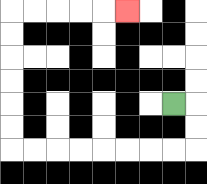{'start': '[7, 4]', 'end': '[5, 0]', 'path_directions': 'R,D,D,L,L,L,L,L,L,L,L,U,U,U,U,U,U,R,R,R,R,R', 'path_coordinates': '[[7, 4], [8, 4], [8, 5], [8, 6], [7, 6], [6, 6], [5, 6], [4, 6], [3, 6], [2, 6], [1, 6], [0, 6], [0, 5], [0, 4], [0, 3], [0, 2], [0, 1], [0, 0], [1, 0], [2, 0], [3, 0], [4, 0], [5, 0]]'}